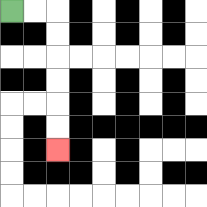{'start': '[0, 0]', 'end': '[2, 6]', 'path_directions': 'R,R,D,D,D,D,D,D', 'path_coordinates': '[[0, 0], [1, 0], [2, 0], [2, 1], [2, 2], [2, 3], [2, 4], [2, 5], [2, 6]]'}